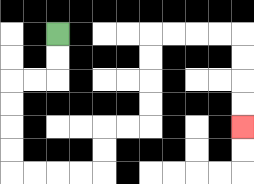{'start': '[2, 1]', 'end': '[10, 5]', 'path_directions': 'D,D,L,L,D,D,D,D,R,R,R,R,U,U,R,R,U,U,U,U,R,R,R,R,D,D,D,D', 'path_coordinates': '[[2, 1], [2, 2], [2, 3], [1, 3], [0, 3], [0, 4], [0, 5], [0, 6], [0, 7], [1, 7], [2, 7], [3, 7], [4, 7], [4, 6], [4, 5], [5, 5], [6, 5], [6, 4], [6, 3], [6, 2], [6, 1], [7, 1], [8, 1], [9, 1], [10, 1], [10, 2], [10, 3], [10, 4], [10, 5]]'}